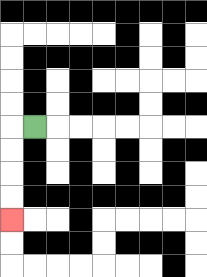{'start': '[1, 5]', 'end': '[0, 9]', 'path_directions': 'L,D,D,D,D', 'path_coordinates': '[[1, 5], [0, 5], [0, 6], [0, 7], [0, 8], [0, 9]]'}